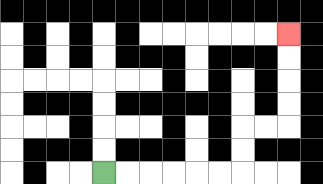{'start': '[4, 7]', 'end': '[12, 1]', 'path_directions': 'R,R,R,R,R,R,U,U,R,R,U,U,U,U', 'path_coordinates': '[[4, 7], [5, 7], [6, 7], [7, 7], [8, 7], [9, 7], [10, 7], [10, 6], [10, 5], [11, 5], [12, 5], [12, 4], [12, 3], [12, 2], [12, 1]]'}